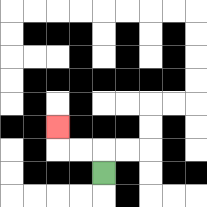{'start': '[4, 7]', 'end': '[2, 5]', 'path_directions': 'U,L,L,U', 'path_coordinates': '[[4, 7], [4, 6], [3, 6], [2, 6], [2, 5]]'}